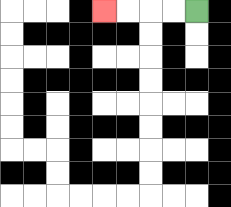{'start': '[8, 0]', 'end': '[4, 0]', 'path_directions': 'L,L,L,L', 'path_coordinates': '[[8, 0], [7, 0], [6, 0], [5, 0], [4, 0]]'}